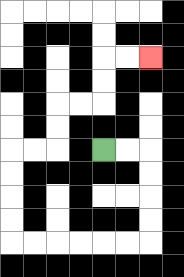{'start': '[4, 6]', 'end': '[6, 2]', 'path_directions': 'R,R,D,D,D,D,L,L,L,L,L,L,U,U,U,U,R,R,U,U,R,R,U,U,R,R', 'path_coordinates': '[[4, 6], [5, 6], [6, 6], [6, 7], [6, 8], [6, 9], [6, 10], [5, 10], [4, 10], [3, 10], [2, 10], [1, 10], [0, 10], [0, 9], [0, 8], [0, 7], [0, 6], [1, 6], [2, 6], [2, 5], [2, 4], [3, 4], [4, 4], [4, 3], [4, 2], [5, 2], [6, 2]]'}